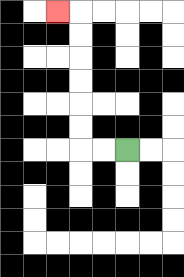{'start': '[5, 6]', 'end': '[2, 0]', 'path_directions': 'L,L,U,U,U,U,U,U,L', 'path_coordinates': '[[5, 6], [4, 6], [3, 6], [3, 5], [3, 4], [3, 3], [3, 2], [3, 1], [3, 0], [2, 0]]'}